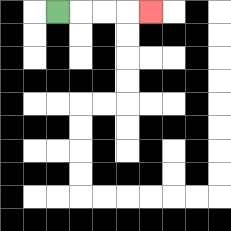{'start': '[2, 0]', 'end': '[6, 0]', 'path_directions': 'R,R,R,R', 'path_coordinates': '[[2, 0], [3, 0], [4, 0], [5, 0], [6, 0]]'}